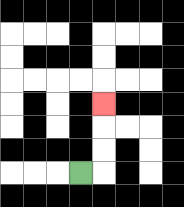{'start': '[3, 7]', 'end': '[4, 4]', 'path_directions': 'R,U,U,U', 'path_coordinates': '[[3, 7], [4, 7], [4, 6], [4, 5], [4, 4]]'}